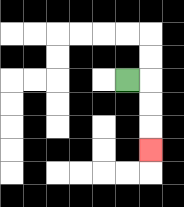{'start': '[5, 3]', 'end': '[6, 6]', 'path_directions': 'R,D,D,D', 'path_coordinates': '[[5, 3], [6, 3], [6, 4], [6, 5], [6, 6]]'}